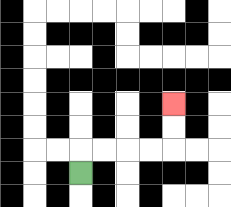{'start': '[3, 7]', 'end': '[7, 4]', 'path_directions': 'U,R,R,R,R,U,U', 'path_coordinates': '[[3, 7], [3, 6], [4, 6], [5, 6], [6, 6], [7, 6], [7, 5], [7, 4]]'}